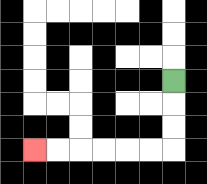{'start': '[7, 3]', 'end': '[1, 6]', 'path_directions': 'D,D,D,L,L,L,L,L,L', 'path_coordinates': '[[7, 3], [7, 4], [7, 5], [7, 6], [6, 6], [5, 6], [4, 6], [3, 6], [2, 6], [1, 6]]'}